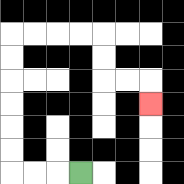{'start': '[3, 7]', 'end': '[6, 4]', 'path_directions': 'L,L,L,U,U,U,U,U,U,R,R,R,R,D,D,R,R,D', 'path_coordinates': '[[3, 7], [2, 7], [1, 7], [0, 7], [0, 6], [0, 5], [0, 4], [0, 3], [0, 2], [0, 1], [1, 1], [2, 1], [3, 1], [4, 1], [4, 2], [4, 3], [5, 3], [6, 3], [6, 4]]'}